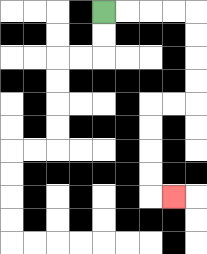{'start': '[4, 0]', 'end': '[7, 8]', 'path_directions': 'R,R,R,R,D,D,D,D,L,L,D,D,D,D,R', 'path_coordinates': '[[4, 0], [5, 0], [6, 0], [7, 0], [8, 0], [8, 1], [8, 2], [8, 3], [8, 4], [7, 4], [6, 4], [6, 5], [6, 6], [6, 7], [6, 8], [7, 8]]'}